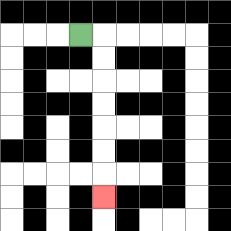{'start': '[3, 1]', 'end': '[4, 8]', 'path_directions': 'R,D,D,D,D,D,D,D', 'path_coordinates': '[[3, 1], [4, 1], [4, 2], [4, 3], [4, 4], [4, 5], [4, 6], [4, 7], [4, 8]]'}